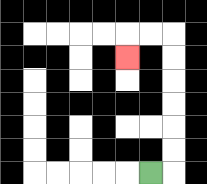{'start': '[6, 7]', 'end': '[5, 2]', 'path_directions': 'R,U,U,U,U,U,U,L,L,D', 'path_coordinates': '[[6, 7], [7, 7], [7, 6], [7, 5], [7, 4], [7, 3], [7, 2], [7, 1], [6, 1], [5, 1], [5, 2]]'}